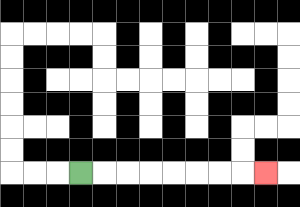{'start': '[3, 7]', 'end': '[11, 7]', 'path_directions': 'R,R,R,R,R,R,R,R', 'path_coordinates': '[[3, 7], [4, 7], [5, 7], [6, 7], [7, 7], [8, 7], [9, 7], [10, 7], [11, 7]]'}